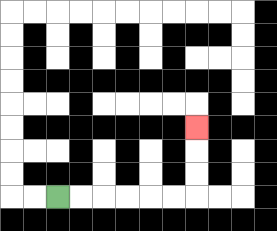{'start': '[2, 8]', 'end': '[8, 5]', 'path_directions': 'R,R,R,R,R,R,U,U,U', 'path_coordinates': '[[2, 8], [3, 8], [4, 8], [5, 8], [6, 8], [7, 8], [8, 8], [8, 7], [8, 6], [8, 5]]'}